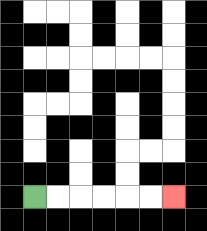{'start': '[1, 8]', 'end': '[7, 8]', 'path_directions': 'R,R,R,R,R,R', 'path_coordinates': '[[1, 8], [2, 8], [3, 8], [4, 8], [5, 8], [6, 8], [7, 8]]'}